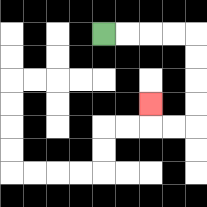{'start': '[4, 1]', 'end': '[6, 4]', 'path_directions': 'R,R,R,R,D,D,D,D,L,L,U', 'path_coordinates': '[[4, 1], [5, 1], [6, 1], [7, 1], [8, 1], [8, 2], [8, 3], [8, 4], [8, 5], [7, 5], [6, 5], [6, 4]]'}